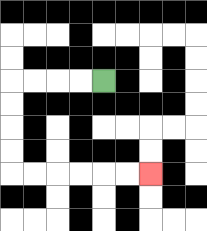{'start': '[4, 3]', 'end': '[6, 7]', 'path_directions': 'L,L,L,L,D,D,D,D,R,R,R,R,R,R', 'path_coordinates': '[[4, 3], [3, 3], [2, 3], [1, 3], [0, 3], [0, 4], [0, 5], [0, 6], [0, 7], [1, 7], [2, 7], [3, 7], [4, 7], [5, 7], [6, 7]]'}